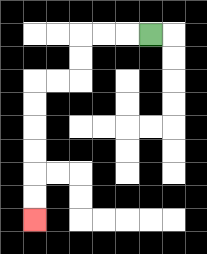{'start': '[6, 1]', 'end': '[1, 9]', 'path_directions': 'L,L,L,D,D,L,L,D,D,D,D,D,D', 'path_coordinates': '[[6, 1], [5, 1], [4, 1], [3, 1], [3, 2], [3, 3], [2, 3], [1, 3], [1, 4], [1, 5], [1, 6], [1, 7], [1, 8], [1, 9]]'}